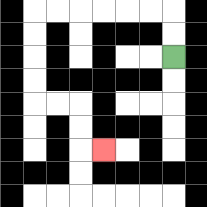{'start': '[7, 2]', 'end': '[4, 6]', 'path_directions': 'U,U,L,L,L,L,L,L,D,D,D,D,R,R,D,D,R', 'path_coordinates': '[[7, 2], [7, 1], [7, 0], [6, 0], [5, 0], [4, 0], [3, 0], [2, 0], [1, 0], [1, 1], [1, 2], [1, 3], [1, 4], [2, 4], [3, 4], [3, 5], [3, 6], [4, 6]]'}